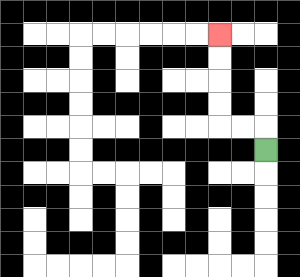{'start': '[11, 6]', 'end': '[9, 1]', 'path_directions': 'U,L,L,U,U,U,U', 'path_coordinates': '[[11, 6], [11, 5], [10, 5], [9, 5], [9, 4], [9, 3], [9, 2], [9, 1]]'}